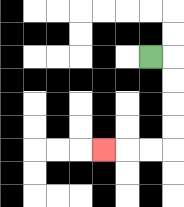{'start': '[6, 2]', 'end': '[4, 6]', 'path_directions': 'R,D,D,D,D,L,L,L', 'path_coordinates': '[[6, 2], [7, 2], [7, 3], [7, 4], [7, 5], [7, 6], [6, 6], [5, 6], [4, 6]]'}